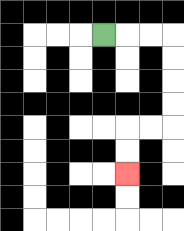{'start': '[4, 1]', 'end': '[5, 7]', 'path_directions': 'R,R,R,D,D,D,D,L,L,D,D', 'path_coordinates': '[[4, 1], [5, 1], [6, 1], [7, 1], [7, 2], [7, 3], [7, 4], [7, 5], [6, 5], [5, 5], [5, 6], [5, 7]]'}